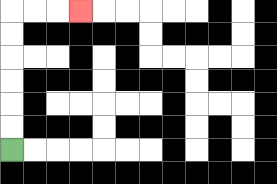{'start': '[0, 6]', 'end': '[3, 0]', 'path_directions': 'U,U,U,U,U,U,R,R,R', 'path_coordinates': '[[0, 6], [0, 5], [0, 4], [0, 3], [0, 2], [0, 1], [0, 0], [1, 0], [2, 0], [3, 0]]'}